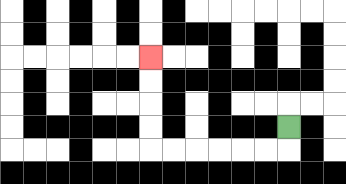{'start': '[12, 5]', 'end': '[6, 2]', 'path_directions': 'D,L,L,L,L,L,L,U,U,U,U', 'path_coordinates': '[[12, 5], [12, 6], [11, 6], [10, 6], [9, 6], [8, 6], [7, 6], [6, 6], [6, 5], [6, 4], [6, 3], [6, 2]]'}